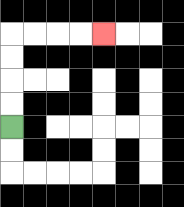{'start': '[0, 5]', 'end': '[4, 1]', 'path_directions': 'U,U,U,U,R,R,R,R', 'path_coordinates': '[[0, 5], [0, 4], [0, 3], [0, 2], [0, 1], [1, 1], [2, 1], [3, 1], [4, 1]]'}